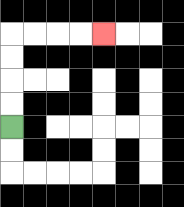{'start': '[0, 5]', 'end': '[4, 1]', 'path_directions': 'U,U,U,U,R,R,R,R', 'path_coordinates': '[[0, 5], [0, 4], [0, 3], [0, 2], [0, 1], [1, 1], [2, 1], [3, 1], [4, 1]]'}